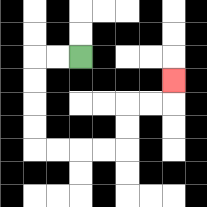{'start': '[3, 2]', 'end': '[7, 3]', 'path_directions': 'L,L,D,D,D,D,R,R,R,R,U,U,R,R,U', 'path_coordinates': '[[3, 2], [2, 2], [1, 2], [1, 3], [1, 4], [1, 5], [1, 6], [2, 6], [3, 6], [4, 6], [5, 6], [5, 5], [5, 4], [6, 4], [7, 4], [7, 3]]'}